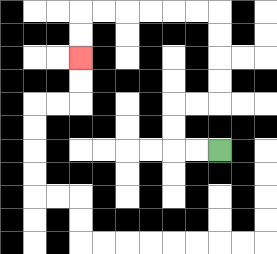{'start': '[9, 6]', 'end': '[3, 2]', 'path_directions': 'L,L,U,U,R,R,U,U,U,U,L,L,L,L,L,L,D,D', 'path_coordinates': '[[9, 6], [8, 6], [7, 6], [7, 5], [7, 4], [8, 4], [9, 4], [9, 3], [9, 2], [9, 1], [9, 0], [8, 0], [7, 0], [6, 0], [5, 0], [4, 0], [3, 0], [3, 1], [3, 2]]'}